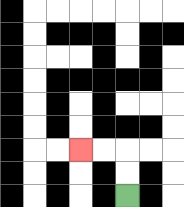{'start': '[5, 8]', 'end': '[3, 6]', 'path_directions': 'U,U,L,L', 'path_coordinates': '[[5, 8], [5, 7], [5, 6], [4, 6], [3, 6]]'}